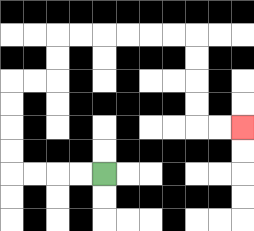{'start': '[4, 7]', 'end': '[10, 5]', 'path_directions': 'L,L,L,L,U,U,U,U,R,R,U,U,R,R,R,R,R,R,D,D,D,D,R,R', 'path_coordinates': '[[4, 7], [3, 7], [2, 7], [1, 7], [0, 7], [0, 6], [0, 5], [0, 4], [0, 3], [1, 3], [2, 3], [2, 2], [2, 1], [3, 1], [4, 1], [5, 1], [6, 1], [7, 1], [8, 1], [8, 2], [8, 3], [8, 4], [8, 5], [9, 5], [10, 5]]'}